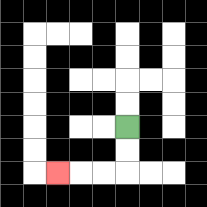{'start': '[5, 5]', 'end': '[2, 7]', 'path_directions': 'D,D,L,L,L', 'path_coordinates': '[[5, 5], [5, 6], [5, 7], [4, 7], [3, 7], [2, 7]]'}